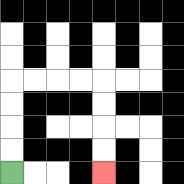{'start': '[0, 7]', 'end': '[4, 7]', 'path_directions': 'U,U,U,U,R,R,R,R,D,D,D,D', 'path_coordinates': '[[0, 7], [0, 6], [0, 5], [0, 4], [0, 3], [1, 3], [2, 3], [3, 3], [4, 3], [4, 4], [4, 5], [4, 6], [4, 7]]'}